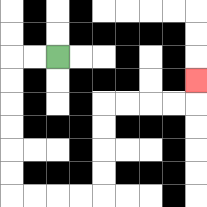{'start': '[2, 2]', 'end': '[8, 3]', 'path_directions': 'L,L,D,D,D,D,D,D,R,R,R,R,U,U,U,U,R,R,R,R,U', 'path_coordinates': '[[2, 2], [1, 2], [0, 2], [0, 3], [0, 4], [0, 5], [0, 6], [0, 7], [0, 8], [1, 8], [2, 8], [3, 8], [4, 8], [4, 7], [4, 6], [4, 5], [4, 4], [5, 4], [6, 4], [7, 4], [8, 4], [8, 3]]'}